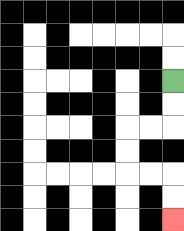{'start': '[7, 3]', 'end': '[7, 9]', 'path_directions': 'D,D,L,L,D,D,R,R,D,D', 'path_coordinates': '[[7, 3], [7, 4], [7, 5], [6, 5], [5, 5], [5, 6], [5, 7], [6, 7], [7, 7], [7, 8], [7, 9]]'}